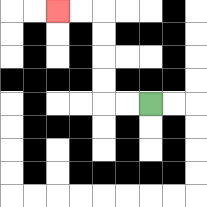{'start': '[6, 4]', 'end': '[2, 0]', 'path_directions': 'L,L,U,U,U,U,L,L', 'path_coordinates': '[[6, 4], [5, 4], [4, 4], [4, 3], [4, 2], [4, 1], [4, 0], [3, 0], [2, 0]]'}